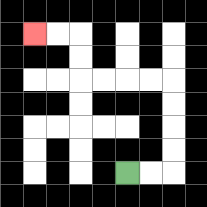{'start': '[5, 7]', 'end': '[1, 1]', 'path_directions': 'R,R,U,U,U,U,L,L,L,L,U,U,L,L', 'path_coordinates': '[[5, 7], [6, 7], [7, 7], [7, 6], [7, 5], [7, 4], [7, 3], [6, 3], [5, 3], [4, 3], [3, 3], [3, 2], [3, 1], [2, 1], [1, 1]]'}